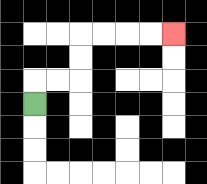{'start': '[1, 4]', 'end': '[7, 1]', 'path_directions': 'U,R,R,U,U,R,R,R,R', 'path_coordinates': '[[1, 4], [1, 3], [2, 3], [3, 3], [3, 2], [3, 1], [4, 1], [5, 1], [6, 1], [7, 1]]'}